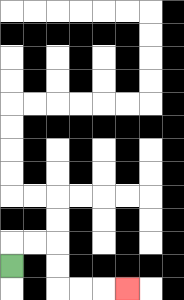{'start': '[0, 11]', 'end': '[5, 12]', 'path_directions': 'U,R,R,D,D,R,R,R', 'path_coordinates': '[[0, 11], [0, 10], [1, 10], [2, 10], [2, 11], [2, 12], [3, 12], [4, 12], [5, 12]]'}